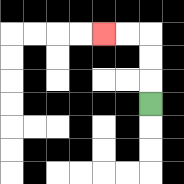{'start': '[6, 4]', 'end': '[4, 1]', 'path_directions': 'U,U,U,L,L', 'path_coordinates': '[[6, 4], [6, 3], [6, 2], [6, 1], [5, 1], [4, 1]]'}